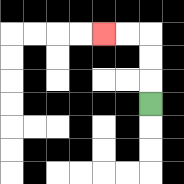{'start': '[6, 4]', 'end': '[4, 1]', 'path_directions': 'U,U,U,L,L', 'path_coordinates': '[[6, 4], [6, 3], [6, 2], [6, 1], [5, 1], [4, 1]]'}